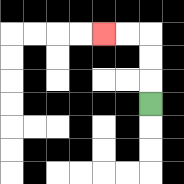{'start': '[6, 4]', 'end': '[4, 1]', 'path_directions': 'U,U,U,L,L', 'path_coordinates': '[[6, 4], [6, 3], [6, 2], [6, 1], [5, 1], [4, 1]]'}